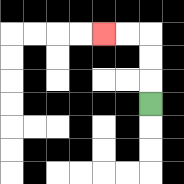{'start': '[6, 4]', 'end': '[4, 1]', 'path_directions': 'U,U,U,L,L', 'path_coordinates': '[[6, 4], [6, 3], [6, 2], [6, 1], [5, 1], [4, 1]]'}